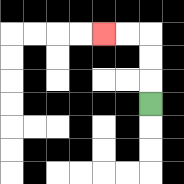{'start': '[6, 4]', 'end': '[4, 1]', 'path_directions': 'U,U,U,L,L', 'path_coordinates': '[[6, 4], [6, 3], [6, 2], [6, 1], [5, 1], [4, 1]]'}